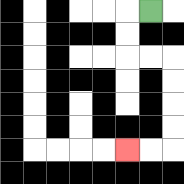{'start': '[6, 0]', 'end': '[5, 6]', 'path_directions': 'L,D,D,R,R,D,D,D,D,L,L', 'path_coordinates': '[[6, 0], [5, 0], [5, 1], [5, 2], [6, 2], [7, 2], [7, 3], [7, 4], [7, 5], [7, 6], [6, 6], [5, 6]]'}